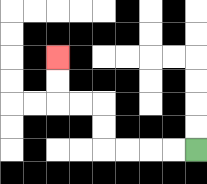{'start': '[8, 6]', 'end': '[2, 2]', 'path_directions': 'L,L,L,L,U,U,L,L,U,U', 'path_coordinates': '[[8, 6], [7, 6], [6, 6], [5, 6], [4, 6], [4, 5], [4, 4], [3, 4], [2, 4], [2, 3], [2, 2]]'}